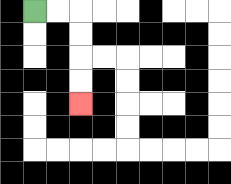{'start': '[1, 0]', 'end': '[3, 4]', 'path_directions': 'R,R,D,D,D,D', 'path_coordinates': '[[1, 0], [2, 0], [3, 0], [3, 1], [3, 2], [3, 3], [3, 4]]'}